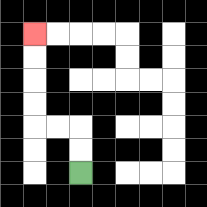{'start': '[3, 7]', 'end': '[1, 1]', 'path_directions': 'U,U,L,L,U,U,U,U', 'path_coordinates': '[[3, 7], [3, 6], [3, 5], [2, 5], [1, 5], [1, 4], [1, 3], [1, 2], [1, 1]]'}